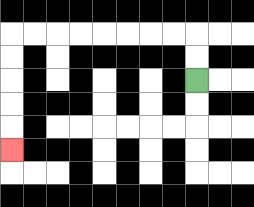{'start': '[8, 3]', 'end': '[0, 6]', 'path_directions': 'U,U,L,L,L,L,L,L,L,L,D,D,D,D,D', 'path_coordinates': '[[8, 3], [8, 2], [8, 1], [7, 1], [6, 1], [5, 1], [4, 1], [3, 1], [2, 1], [1, 1], [0, 1], [0, 2], [0, 3], [0, 4], [0, 5], [0, 6]]'}